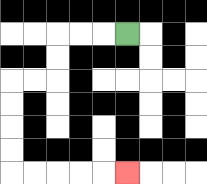{'start': '[5, 1]', 'end': '[5, 7]', 'path_directions': 'L,L,L,D,D,L,L,D,D,D,D,R,R,R,R,R', 'path_coordinates': '[[5, 1], [4, 1], [3, 1], [2, 1], [2, 2], [2, 3], [1, 3], [0, 3], [0, 4], [0, 5], [0, 6], [0, 7], [1, 7], [2, 7], [3, 7], [4, 7], [5, 7]]'}